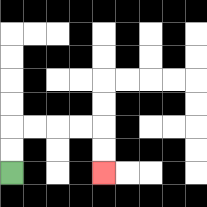{'start': '[0, 7]', 'end': '[4, 7]', 'path_directions': 'U,U,R,R,R,R,D,D', 'path_coordinates': '[[0, 7], [0, 6], [0, 5], [1, 5], [2, 5], [3, 5], [4, 5], [4, 6], [4, 7]]'}